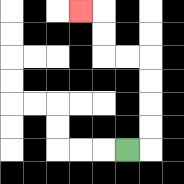{'start': '[5, 6]', 'end': '[3, 0]', 'path_directions': 'R,U,U,U,U,L,L,U,U,L', 'path_coordinates': '[[5, 6], [6, 6], [6, 5], [6, 4], [6, 3], [6, 2], [5, 2], [4, 2], [4, 1], [4, 0], [3, 0]]'}